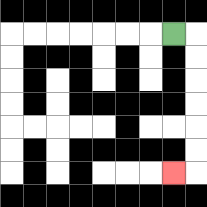{'start': '[7, 1]', 'end': '[7, 7]', 'path_directions': 'R,D,D,D,D,D,D,L', 'path_coordinates': '[[7, 1], [8, 1], [8, 2], [8, 3], [8, 4], [8, 5], [8, 6], [8, 7], [7, 7]]'}